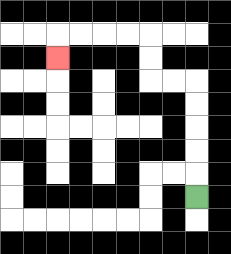{'start': '[8, 8]', 'end': '[2, 2]', 'path_directions': 'U,U,U,U,U,L,L,U,U,L,L,L,L,D', 'path_coordinates': '[[8, 8], [8, 7], [8, 6], [8, 5], [8, 4], [8, 3], [7, 3], [6, 3], [6, 2], [6, 1], [5, 1], [4, 1], [3, 1], [2, 1], [2, 2]]'}